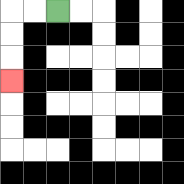{'start': '[2, 0]', 'end': '[0, 3]', 'path_directions': 'L,L,D,D,D', 'path_coordinates': '[[2, 0], [1, 0], [0, 0], [0, 1], [0, 2], [0, 3]]'}